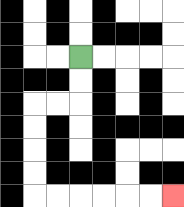{'start': '[3, 2]', 'end': '[7, 8]', 'path_directions': 'D,D,L,L,D,D,D,D,R,R,R,R,R,R', 'path_coordinates': '[[3, 2], [3, 3], [3, 4], [2, 4], [1, 4], [1, 5], [1, 6], [1, 7], [1, 8], [2, 8], [3, 8], [4, 8], [5, 8], [6, 8], [7, 8]]'}